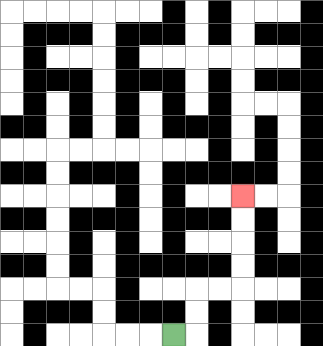{'start': '[7, 14]', 'end': '[10, 8]', 'path_directions': 'R,U,U,R,R,U,U,U,U', 'path_coordinates': '[[7, 14], [8, 14], [8, 13], [8, 12], [9, 12], [10, 12], [10, 11], [10, 10], [10, 9], [10, 8]]'}